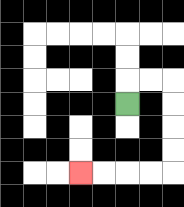{'start': '[5, 4]', 'end': '[3, 7]', 'path_directions': 'U,R,R,D,D,D,D,L,L,L,L', 'path_coordinates': '[[5, 4], [5, 3], [6, 3], [7, 3], [7, 4], [7, 5], [7, 6], [7, 7], [6, 7], [5, 7], [4, 7], [3, 7]]'}